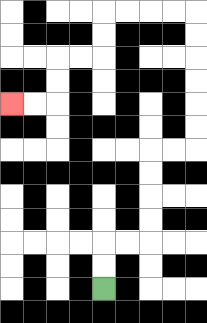{'start': '[4, 12]', 'end': '[0, 4]', 'path_directions': 'U,U,R,R,U,U,U,U,R,R,U,U,U,U,U,U,L,L,L,L,D,D,L,L,D,D,L,L', 'path_coordinates': '[[4, 12], [4, 11], [4, 10], [5, 10], [6, 10], [6, 9], [6, 8], [6, 7], [6, 6], [7, 6], [8, 6], [8, 5], [8, 4], [8, 3], [8, 2], [8, 1], [8, 0], [7, 0], [6, 0], [5, 0], [4, 0], [4, 1], [4, 2], [3, 2], [2, 2], [2, 3], [2, 4], [1, 4], [0, 4]]'}